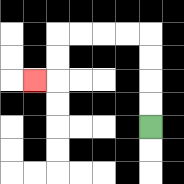{'start': '[6, 5]', 'end': '[1, 3]', 'path_directions': 'U,U,U,U,L,L,L,L,D,D,L', 'path_coordinates': '[[6, 5], [6, 4], [6, 3], [6, 2], [6, 1], [5, 1], [4, 1], [3, 1], [2, 1], [2, 2], [2, 3], [1, 3]]'}